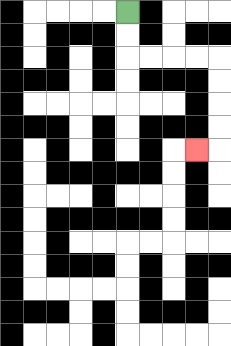{'start': '[5, 0]', 'end': '[8, 6]', 'path_directions': 'D,D,R,R,R,R,D,D,D,D,L', 'path_coordinates': '[[5, 0], [5, 1], [5, 2], [6, 2], [7, 2], [8, 2], [9, 2], [9, 3], [9, 4], [9, 5], [9, 6], [8, 6]]'}